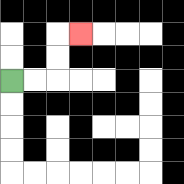{'start': '[0, 3]', 'end': '[3, 1]', 'path_directions': 'R,R,U,U,R', 'path_coordinates': '[[0, 3], [1, 3], [2, 3], [2, 2], [2, 1], [3, 1]]'}